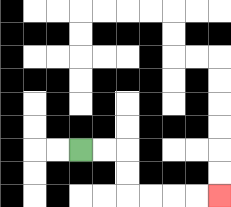{'start': '[3, 6]', 'end': '[9, 8]', 'path_directions': 'R,R,D,D,R,R,R,R', 'path_coordinates': '[[3, 6], [4, 6], [5, 6], [5, 7], [5, 8], [6, 8], [7, 8], [8, 8], [9, 8]]'}